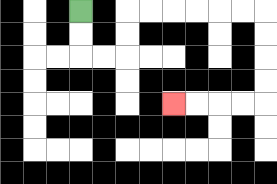{'start': '[3, 0]', 'end': '[7, 4]', 'path_directions': 'D,D,R,R,U,U,R,R,R,R,R,R,D,D,D,D,L,L,L,L', 'path_coordinates': '[[3, 0], [3, 1], [3, 2], [4, 2], [5, 2], [5, 1], [5, 0], [6, 0], [7, 0], [8, 0], [9, 0], [10, 0], [11, 0], [11, 1], [11, 2], [11, 3], [11, 4], [10, 4], [9, 4], [8, 4], [7, 4]]'}